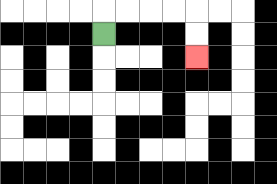{'start': '[4, 1]', 'end': '[8, 2]', 'path_directions': 'U,R,R,R,R,D,D', 'path_coordinates': '[[4, 1], [4, 0], [5, 0], [6, 0], [7, 0], [8, 0], [8, 1], [8, 2]]'}